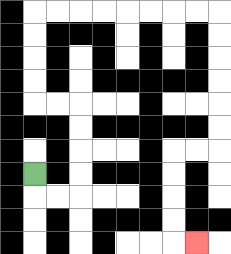{'start': '[1, 7]', 'end': '[8, 10]', 'path_directions': 'D,R,R,U,U,U,U,L,L,U,U,U,U,R,R,R,R,R,R,R,R,D,D,D,D,D,D,L,L,D,D,D,D,R', 'path_coordinates': '[[1, 7], [1, 8], [2, 8], [3, 8], [3, 7], [3, 6], [3, 5], [3, 4], [2, 4], [1, 4], [1, 3], [1, 2], [1, 1], [1, 0], [2, 0], [3, 0], [4, 0], [5, 0], [6, 0], [7, 0], [8, 0], [9, 0], [9, 1], [9, 2], [9, 3], [9, 4], [9, 5], [9, 6], [8, 6], [7, 6], [7, 7], [7, 8], [7, 9], [7, 10], [8, 10]]'}